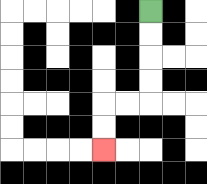{'start': '[6, 0]', 'end': '[4, 6]', 'path_directions': 'D,D,D,D,L,L,D,D', 'path_coordinates': '[[6, 0], [6, 1], [6, 2], [6, 3], [6, 4], [5, 4], [4, 4], [4, 5], [4, 6]]'}